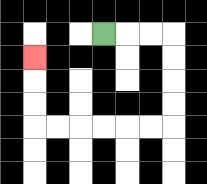{'start': '[4, 1]', 'end': '[1, 2]', 'path_directions': 'R,R,R,D,D,D,D,L,L,L,L,L,L,U,U,U', 'path_coordinates': '[[4, 1], [5, 1], [6, 1], [7, 1], [7, 2], [7, 3], [7, 4], [7, 5], [6, 5], [5, 5], [4, 5], [3, 5], [2, 5], [1, 5], [1, 4], [1, 3], [1, 2]]'}